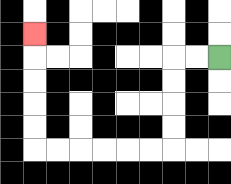{'start': '[9, 2]', 'end': '[1, 1]', 'path_directions': 'L,L,D,D,D,D,L,L,L,L,L,L,U,U,U,U,U', 'path_coordinates': '[[9, 2], [8, 2], [7, 2], [7, 3], [7, 4], [7, 5], [7, 6], [6, 6], [5, 6], [4, 6], [3, 6], [2, 6], [1, 6], [1, 5], [1, 4], [1, 3], [1, 2], [1, 1]]'}